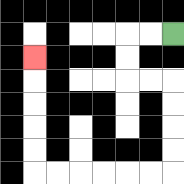{'start': '[7, 1]', 'end': '[1, 2]', 'path_directions': 'L,L,D,D,R,R,D,D,D,D,L,L,L,L,L,L,U,U,U,U,U', 'path_coordinates': '[[7, 1], [6, 1], [5, 1], [5, 2], [5, 3], [6, 3], [7, 3], [7, 4], [7, 5], [7, 6], [7, 7], [6, 7], [5, 7], [4, 7], [3, 7], [2, 7], [1, 7], [1, 6], [1, 5], [1, 4], [1, 3], [1, 2]]'}